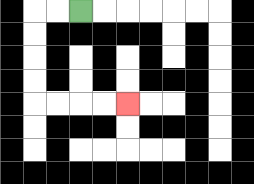{'start': '[3, 0]', 'end': '[5, 4]', 'path_directions': 'L,L,D,D,D,D,R,R,R,R', 'path_coordinates': '[[3, 0], [2, 0], [1, 0], [1, 1], [1, 2], [1, 3], [1, 4], [2, 4], [3, 4], [4, 4], [5, 4]]'}